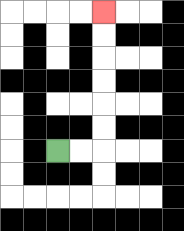{'start': '[2, 6]', 'end': '[4, 0]', 'path_directions': 'R,R,U,U,U,U,U,U', 'path_coordinates': '[[2, 6], [3, 6], [4, 6], [4, 5], [4, 4], [4, 3], [4, 2], [4, 1], [4, 0]]'}